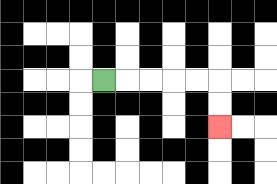{'start': '[4, 3]', 'end': '[9, 5]', 'path_directions': 'R,R,R,R,R,D,D', 'path_coordinates': '[[4, 3], [5, 3], [6, 3], [7, 3], [8, 3], [9, 3], [9, 4], [9, 5]]'}